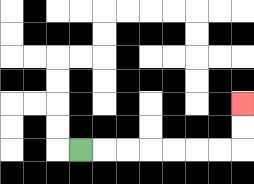{'start': '[3, 6]', 'end': '[10, 4]', 'path_directions': 'R,R,R,R,R,R,R,U,U', 'path_coordinates': '[[3, 6], [4, 6], [5, 6], [6, 6], [7, 6], [8, 6], [9, 6], [10, 6], [10, 5], [10, 4]]'}